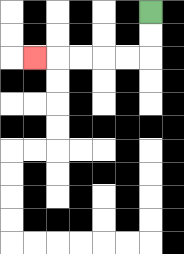{'start': '[6, 0]', 'end': '[1, 2]', 'path_directions': 'D,D,L,L,L,L,L', 'path_coordinates': '[[6, 0], [6, 1], [6, 2], [5, 2], [4, 2], [3, 2], [2, 2], [1, 2]]'}